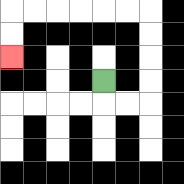{'start': '[4, 3]', 'end': '[0, 2]', 'path_directions': 'D,R,R,U,U,U,U,L,L,L,L,L,L,D,D', 'path_coordinates': '[[4, 3], [4, 4], [5, 4], [6, 4], [6, 3], [6, 2], [6, 1], [6, 0], [5, 0], [4, 0], [3, 0], [2, 0], [1, 0], [0, 0], [0, 1], [0, 2]]'}